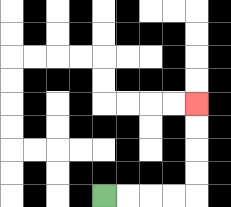{'start': '[4, 8]', 'end': '[8, 4]', 'path_directions': 'R,R,R,R,U,U,U,U', 'path_coordinates': '[[4, 8], [5, 8], [6, 8], [7, 8], [8, 8], [8, 7], [8, 6], [8, 5], [8, 4]]'}